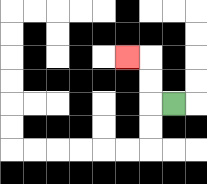{'start': '[7, 4]', 'end': '[5, 2]', 'path_directions': 'L,U,U,L', 'path_coordinates': '[[7, 4], [6, 4], [6, 3], [6, 2], [5, 2]]'}